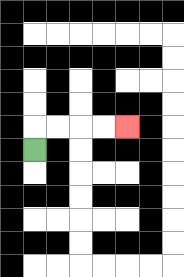{'start': '[1, 6]', 'end': '[5, 5]', 'path_directions': 'U,R,R,R,R', 'path_coordinates': '[[1, 6], [1, 5], [2, 5], [3, 5], [4, 5], [5, 5]]'}